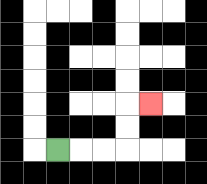{'start': '[2, 6]', 'end': '[6, 4]', 'path_directions': 'R,R,R,U,U,R', 'path_coordinates': '[[2, 6], [3, 6], [4, 6], [5, 6], [5, 5], [5, 4], [6, 4]]'}